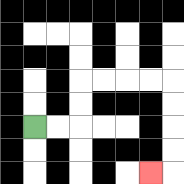{'start': '[1, 5]', 'end': '[6, 7]', 'path_directions': 'R,R,U,U,R,R,R,R,D,D,D,D,L', 'path_coordinates': '[[1, 5], [2, 5], [3, 5], [3, 4], [3, 3], [4, 3], [5, 3], [6, 3], [7, 3], [7, 4], [7, 5], [7, 6], [7, 7], [6, 7]]'}